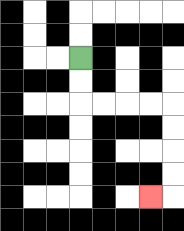{'start': '[3, 2]', 'end': '[6, 8]', 'path_directions': 'D,D,R,R,R,R,D,D,D,D,L', 'path_coordinates': '[[3, 2], [3, 3], [3, 4], [4, 4], [5, 4], [6, 4], [7, 4], [7, 5], [7, 6], [7, 7], [7, 8], [6, 8]]'}